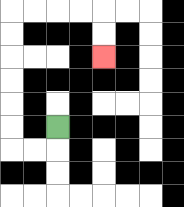{'start': '[2, 5]', 'end': '[4, 2]', 'path_directions': 'D,L,L,U,U,U,U,U,U,R,R,R,R,D,D', 'path_coordinates': '[[2, 5], [2, 6], [1, 6], [0, 6], [0, 5], [0, 4], [0, 3], [0, 2], [0, 1], [0, 0], [1, 0], [2, 0], [3, 0], [4, 0], [4, 1], [4, 2]]'}